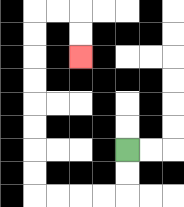{'start': '[5, 6]', 'end': '[3, 2]', 'path_directions': 'D,D,L,L,L,L,U,U,U,U,U,U,U,U,R,R,D,D', 'path_coordinates': '[[5, 6], [5, 7], [5, 8], [4, 8], [3, 8], [2, 8], [1, 8], [1, 7], [1, 6], [1, 5], [1, 4], [1, 3], [1, 2], [1, 1], [1, 0], [2, 0], [3, 0], [3, 1], [3, 2]]'}